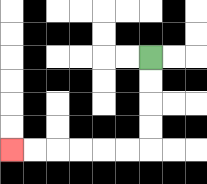{'start': '[6, 2]', 'end': '[0, 6]', 'path_directions': 'D,D,D,D,L,L,L,L,L,L', 'path_coordinates': '[[6, 2], [6, 3], [6, 4], [6, 5], [6, 6], [5, 6], [4, 6], [3, 6], [2, 6], [1, 6], [0, 6]]'}